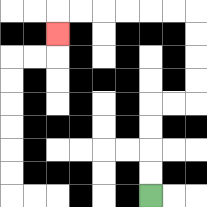{'start': '[6, 8]', 'end': '[2, 1]', 'path_directions': 'U,U,U,U,R,R,U,U,U,U,L,L,L,L,L,L,D', 'path_coordinates': '[[6, 8], [6, 7], [6, 6], [6, 5], [6, 4], [7, 4], [8, 4], [8, 3], [8, 2], [8, 1], [8, 0], [7, 0], [6, 0], [5, 0], [4, 0], [3, 0], [2, 0], [2, 1]]'}